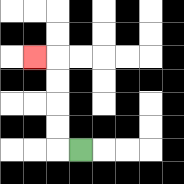{'start': '[3, 6]', 'end': '[1, 2]', 'path_directions': 'L,U,U,U,U,L', 'path_coordinates': '[[3, 6], [2, 6], [2, 5], [2, 4], [2, 3], [2, 2], [1, 2]]'}